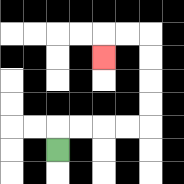{'start': '[2, 6]', 'end': '[4, 2]', 'path_directions': 'U,R,R,R,R,U,U,U,U,L,L,D', 'path_coordinates': '[[2, 6], [2, 5], [3, 5], [4, 5], [5, 5], [6, 5], [6, 4], [6, 3], [6, 2], [6, 1], [5, 1], [4, 1], [4, 2]]'}